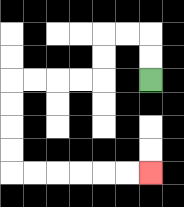{'start': '[6, 3]', 'end': '[6, 7]', 'path_directions': 'U,U,L,L,D,D,L,L,L,L,D,D,D,D,R,R,R,R,R,R', 'path_coordinates': '[[6, 3], [6, 2], [6, 1], [5, 1], [4, 1], [4, 2], [4, 3], [3, 3], [2, 3], [1, 3], [0, 3], [0, 4], [0, 5], [0, 6], [0, 7], [1, 7], [2, 7], [3, 7], [4, 7], [5, 7], [6, 7]]'}